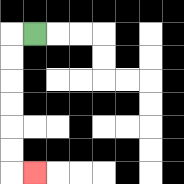{'start': '[1, 1]', 'end': '[1, 7]', 'path_directions': 'L,D,D,D,D,D,D,R', 'path_coordinates': '[[1, 1], [0, 1], [0, 2], [0, 3], [0, 4], [0, 5], [0, 6], [0, 7], [1, 7]]'}